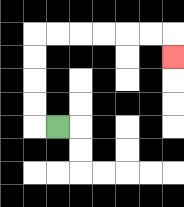{'start': '[2, 5]', 'end': '[7, 2]', 'path_directions': 'L,U,U,U,U,R,R,R,R,R,R,D', 'path_coordinates': '[[2, 5], [1, 5], [1, 4], [1, 3], [1, 2], [1, 1], [2, 1], [3, 1], [4, 1], [5, 1], [6, 1], [7, 1], [7, 2]]'}